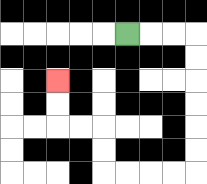{'start': '[5, 1]', 'end': '[2, 3]', 'path_directions': 'R,R,R,D,D,D,D,D,D,L,L,L,L,U,U,L,L,U,U', 'path_coordinates': '[[5, 1], [6, 1], [7, 1], [8, 1], [8, 2], [8, 3], [8, 4], [8, 5], [8, 6], [8, 7], [7, 7], [6, 7], [5, 7], [4, 7], [4, 6], [4, 5], [3, 5], [2, 5], [2, 4], [2, 3]]'}